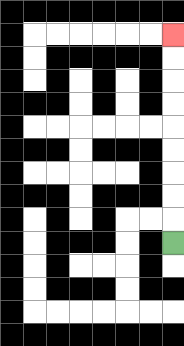{'start': '[7, 10]', 'end': '[7, 1]', 'path_directions': 'U,U,U,U,U,U,U,U,U', 'path_coordinates': '[[7, 10], [7, 9], [7, 8], [7, 7], [7, 6], [7, 5], [7, 4], [7, 3], [7, 2], [7, 1]]'}